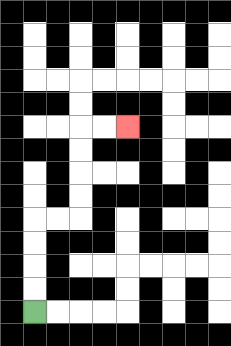{'start': '[1, 13]', 'end': '[5, 5]', 'path_directions': 'U,U,U,U,R,R,U,U,U,U,R,R', 'path_coordinates': '[[1, 13], [1, 12], [1, 11], [1, 10], [1, 9], [2, 9], [3, 9], [3, 8], [3, 7], [3, 6], [3, 5], [4, 5], [5, 5]]'}